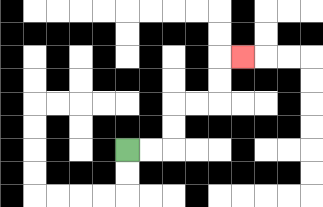{'start': '[5, 6]', 'end': '[10, 2]', 'path_directions': 'R,R,U,U,R,R,U,U,R', 'path_coordinates': '[[5, 6], [6, 6], [7, 6], [7, 5], [7, 4], [8, 4], [9, 4], [9, 3], [9, 2], [10, 2]]'}